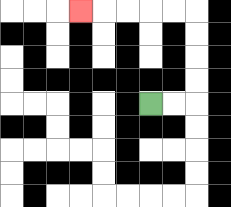{'start': '[6, 4]', 'end': '[3, 0]', 'path_directions': 'R,R,U,U,U,U,L,L,L,L,L', 'path_coordinates': '[[6, 4], [7, 4], [8, 4], [8, 3], [8, 2], [8, 1], [8, 0], [7, 0], [6, 0], [5, 0], [4, 0], [3, 0]]'}